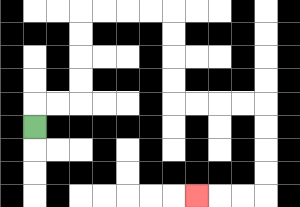{'start': '[1, 5]', 'end': '[8, 8]', 'path_directions': 'U,R,R,U,U,U,U,R,R,R,R,D,D,D,D,R,R,R,R,D,D,D,D,L,L,L', 'path_coordinates': '[[1, 5], [1, 4], [2, 4], [3, 4], [3, 3], [3, 2], [3, 1], [3, 0], [4, 0], [5, 0], [6, 0], [7, 0], [7, 1], [7, 2], [7, 3], [7, 4], [8, 4], [9, 4], [10, 4], [11, 4], [11, 5], [11, 6], [11, 7], [11, 8], [10, 8], [9, 8], [8, 8]]'}